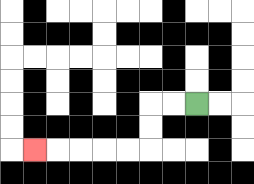{'start': '[8, 4]', 'end': '[1, 6]', 'path_directions': 'L,L,D,D,L,L,L,L,L', 'path_coordinates': '[[8, 4], [7, 4], [6, 4], [6, 5], [6, 6], [5, 6], [4, 6], [3, 6], [2, 6], [1, 6]]'}